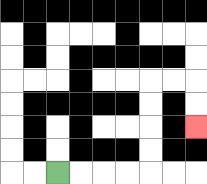{'start': '[2, 7]', 'end': '[8, 5]', 'path_directions': 'R,R,R,R,U,U,U,U,R,R,D,D', 'path_coordinates': '[[2, 7], [3, 7], [4, 7], [5, 7], [6, 7], [6, 6], [6, 5], [6, 4], [6, 3], [7, 3], [8, 3], [8, 4], [8, 5]]'}